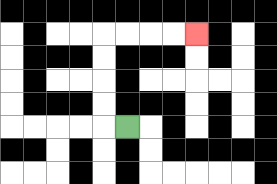{'start': '[5, 5]', 'end': '[8, 1]', 'path_directions': 'L,U,U,U,U,R,R,R,R', 'path_coordinates': '[[5, 5], [4, 5], [4, 4], [4, 3], [4, 2], [4, 1], [5, 1], [6, 1], [7, 1], [8, 1]]'}